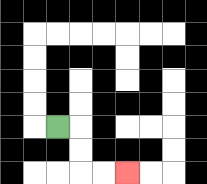{'start': '[2, 5]', 'end': '[5, 7]', 'path_directions': 'R,D,D,R,R', 'path_coordinates': '[[2, 5], [3, 5], [3, 6], [3, 7], [4, 7], [5, 7]]'}